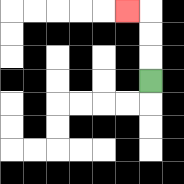{'start': '[6, 3]', 'end': '[5, 0]', 'path_directions': 'U,U,U,L', 'path_coordinates': '[[6, 3], [6, 2], [6, 1], [6, 0], [5, 0]]'}